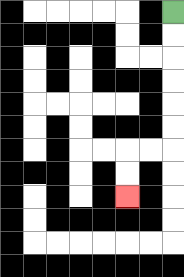{'start': '[7, 0]', 'end': '[5, 8]', 'path_directions': 'D,D,D,D,D,D,L,L,D,D', 'path_coordinates': '[[7, 0], [7, 1], [7, 2], [7, 3], [7, 4], [7, 5], [7, 6], [6, 6], [5, 6], [5, 7], [5, 8]]'}